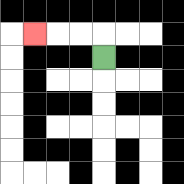{'start': '[4, 2]', 'end': '[1, 1]', 'path_directions': 'U,L,L,L', 'path_coordinates': '[[4, 2], [4, 1], [3, 1], [2, 1], [1, 1]]'}